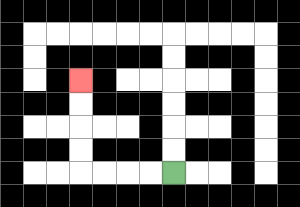{'start': '[7, 7]', 'end': '[3, 3]', 'path_directions': 'L,L,L,L,U,U,U,U', 'path_coordinates': '[[7, 7], [6, 7], [5, 7], [4, 7], [3, 7], [3, 6], [3, 5], [3, 4], [3, 3]]'}